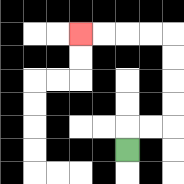{'start': '[5, 6]', 'end': '[3, 1]', 'path_directions': 'U,R,R,U,U,U,U,L,L,L,L', 'path_coordinates': '[[5, 6], [5, 5], [6, 5], [7, 5], [7, 4], [7, 3], [7, 2], [7, 1], [6, 1], [5, 1], [4, 1], [3, 1]]'}